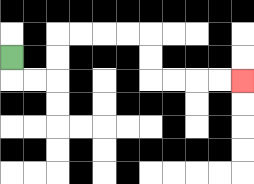{'start': '[0, 2]', 'end': '[10, 3]', 'path_directions': 'D,R,R,U,U,R,R,R,R,D,D,R,R,R,R', 'path_coordinates': '[[0, 2], [0, 3], [1, 3], [2, 3], [2, 2], [2, 1], [3, 1], [4, 1], [5, 1], [6, 1], [6, 2], [6, 3], [7, 3], [8, 3], [9, 3], [10, 3]]'}